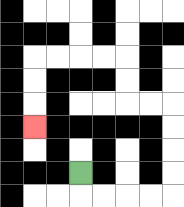{'start': '[3, 7]', 'end': '[1, 5]', 'path_directions': 'D,R,R,R,R,U,U,U,U,L,L,U,U,L,L,L,L,D,D,D', 'path_coordinates': '[[3, 7], [3, 8], [4, 8], [5, 8], [6, 8], [7, 8], [7, 7], [7, 6], [7, 5], [7, 4], [6, 4], [5, 4], [5, 3], [5, 2], [4, 2], [3, 2], [2, 2], [1, 2], [1, 3], [1, 4], [1, 5]]'}